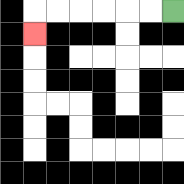{'start': '[7, 0]', 'end': '[1, 1]', 'path_directions': 'L,L,L,L,L,L,D', 'path_coordinates': '[[7, 0], [6, 0], [5, 0], [4, 0], [3, 0], [2, 0], [1, 0], [1, 1]]'}